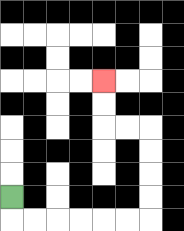{'start': '[0, 8]', 'end': '[4, 3]', 'path_directions': 'D,R,R,R,R,R,R,U,U,U,U,L,L,U,U', 'path_coordinates': '[[0, 8], [0, 9], [1, 9], [2, 9], [3, 9], [4, 9], [5, 9], [6, 9], [6, 8], [6, 7], [6, 6], [6, 5], [5, 5], [4, 5], [4, 4], [4, 3]]'}